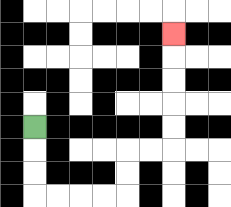{'start': '[1, 5]', 'end': '[7, 1]', 'path_directions': 'D,D,D,R,R,R,R,U,U,R,R,U,U,U,U,U', 'path_coordinates': '[[1, 5], [1, 6], [1, 7], [1, 8], [2, 8], [3, 8], [4, 8], [5, 8], [5, 7], [5, 6], [6, 6], [7, 6], [7, 5], [7, 4], [7, 3], [7, 2], [7, 1]]'}